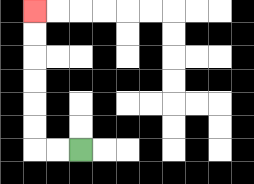{'start': '[3, 6]', 'end': '[1, 0]', 'path_directions': 'L,L,U,U,U,U,U,U', 'path_coordinates': '[[3, 6], [2, 6], [1, 6], [1, 5], [1, 4], [1, 3], [1, 2], [1, 1], [1, 0]]'}